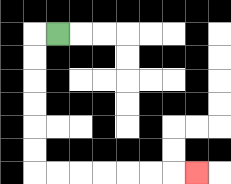{'start': '[2, 1]', 'end': '[8, 7]', 'path_directions': 'L,D,D,D,D,D,D,R,R,R,R,R,R,R', 'path_coordinates': '[[2, 1], [1, 1], [1, 2], [1, 3], [1, 4], [1, 5], [1, 6], [1, 7], [2, 7], [3, 7], [4, 7], [5, 7], [6, 7], [7, 7], [8, 7]]'}